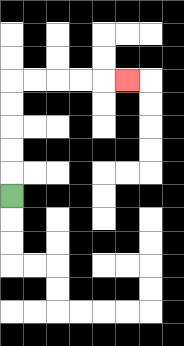{'start': '[0, 8]', 'end': '[5, 3]', 'path_directions': 'U,U,U,U,U,R,R,R,R,R', 'path_coordinates': '[[0, 8], [0, 7], [0, 6], [0, 5], [0, 4], [0, 3], [1, 3], [2, 3], [3, 3], [4, 3], [5, 3]]'}